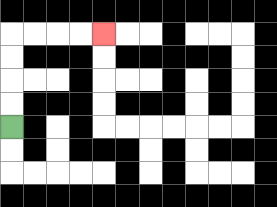{'start': '[0, 5]', 'end': '[4, 1]', 'path_directions': 'U,U,U,U,R,R,R,R', 'path_coordinates': '[[0, 5], [0, 4], [0, 3], [0, 2], [0, 1], [1, 1], [2, 1], [3, 1], [4, 1]]'}